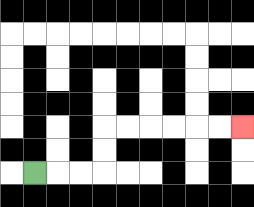{'start': '[1, 7]', 'end': '[10, 5]', 'path_directions': 'R,R,R,U,U,R,R,R,R,R,R', 'path_coordinates': '[[1, 7], [2, 7], [3, 7], [4, 7], [4, 6], [4, 5], [5, 5], [6, 5], [7, 5], [8, 5], [9, 5], [10, 5]]'}